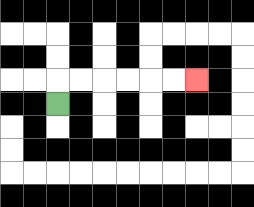{'start': '[2, 4]', 'end': '[8, 3]', 'path_directions': 'U,R,R,R,R,R,R', 'path_coordinates': '[[2, 4], [2, 3], [3, 3], [4, 3], [5, 3], [6, 3], [7, 3], [8, 3]]'}